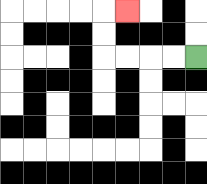{'start': '[8, 2]', 'end': '[5, 0]', 'path_directions': 'L,L,L,L,U,U,R', 'path_coordinates': '[[8, 2], [7, 2], [6, 2], [5, 2], [4, 2], [4, 1], [4, 0], [5, 0]]'}